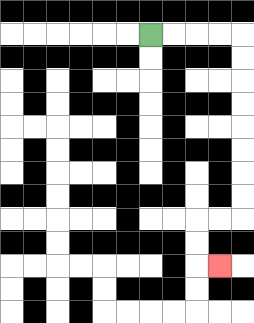{'start': '[6, 1]', 'end': '[9, 11]', 'path_directions': 'R,R,R,R,D,D,D,D,D,D,D,D,L,L,D,D,R', 'path_coordinates': '[[6, 1], [7, 1], [8, 1], [9, 1], [10, 1], [10, 2], [10, 3], [10, 4], [10, 5], [10, 6], [10, 7], [10, 8], [10, 9], [9, 9], [8, 9], [8, 10], [8, 11], [9, 11]]'}